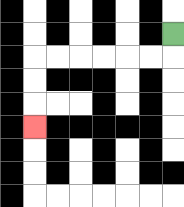{'start': '[7, 1]', 'end': '[1, 5]', 'path_directions': 'D,L,L,L,L,L,L,D,D,D', 'path_coordinates': '[[7, 1], [7, 2], [6, 2], [5, 2], [4, 2], [3, 2], [2, 2], [1, 2], [1, 3], [1, 4], [1, 5]]'}